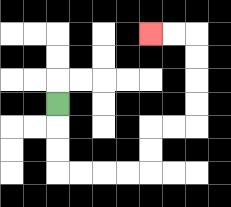{'start': '[2, 4]', 'end': '[6, 1]', 'path_directions': 'D,D,D,R,R,R,R,U,U,R,R,U,U,U,U,L,L', 'path_coordinates': '[[2, 4], [2, 5], [2, 6], [2, 7], [3, 7], [4, 7], [5, 7], [6, 7], [6, 6], [6, 5], [7, 5], [8, 5], [8, 4], [8, 3], [8, 2], [8, 1], [7, 1], [6, 1]]'}